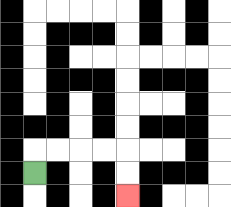{'start': '[1, 7]', 'end': '[5, 8]', 'path_directions': 'U,R,R,R,R,D,D', 'path_coordinates': '[[1, 7], [1, 6], [2, 6], [3, 6], [4, 6], [5, 6], [5, 7], [5, 8]]'}